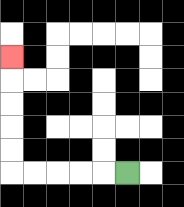{'start': '[5, 7]', 'end': '[0, 2]', 'path_directions': 'L,L,L,L,L,U,U,U,U,U', 'path_coordinates': '[[5, 7], [4, 7], [3, 7], [2, 7], [1, 7], [0, 7], [0, 6], [0, 5], [0, 4], [0, 3], [0, 2]]'}